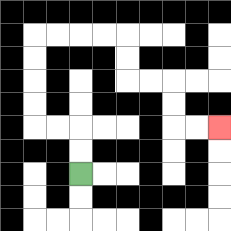{'start': '[3, 7]', 'end': '[9, 5]', 'path_directions': 'U,U,L,L,U,U,U,U,R,R,R,R,D,D,R,R,D,D,R,R', 'path_coordinates': '[[3, 7], [3, 6], [3, 5], [2, 5], [1, 5], [1, 4], [1, 3], [1, 2], [1, 1], [2, 1], [3, 1], [4, 1], [5, 1], [5, 2], [5, 3], [6, 3], [7, 3], [7, 4], [7, 5], [8, 5], [9, 5]]'}